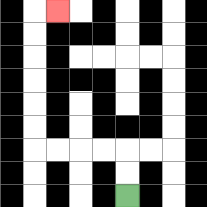{'start': '[5, 8]', 'end': '[2, 0]', 'path_directions': 'U,U,L,L,L,L,U,U,U,U,U,U,R', 'path_coordinates': '[[5, 8], [5, 7], [5, 6], [4, 6], [3, 6], [2, 6], [1, 6], [1, 5], [1, 4], [1, 3], [1, 2], [1, 1], [1, 0], [2, 0]]'}